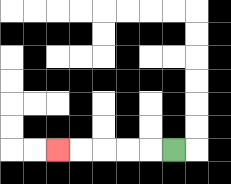{'start': '[7, 6]', 'end': '[2, 6]', 'path_directions': 'L,L,L,L,L', 'path_coordinates': '[[7, 6], [6, 6], [5, 6], [4, 6], [3, 6], [2, 6]]'}